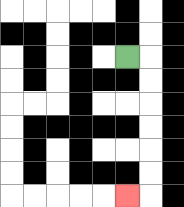{'start': '[5, 2]', 'end': '[5, 8]', 'path_directions': 'R,D,D,D,D,D,D,L', 'path_coordinates': '[[5, 2], [6, 2], [6, 3], [6, 4], [6, 5], [6, 6], [6, 7], [6, 8], [5, 8]]'}